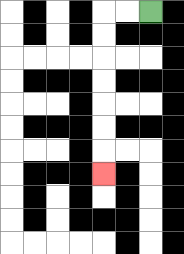{'start': '[6, 0]', 'end': '[4, 7]', 'path_directions': 'L,L,D,D,D,D,D,D,D', 'path_coordinates': '[[6, 0], [5, 0], [4, 0], [4, 1], [4, 2], [4, 3], [4, 4], [4, 5], [4, 6], [4, 7]]'}